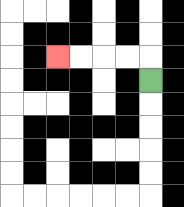{'start': '[6, 3]', 'end': '[2, 2]', 'path_directions': 'U,L,L,L,L', 'path_coordinates': '[[6, 3], [6, 2], [5, 2], [4, 2], [3, 2], [2, 2]]'}